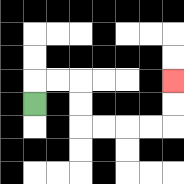{'start': '[1, 4]', 'end': '[7, 3]', 'path_directions': 'U,R,R,D,D,R,R,R,R,U,U', 'path_coordinates': '[[1, 4], [1, 3], [2, 3], [3, 3], [3, 4], [3, 5], [4, 5], [5, 5], [6, 5], [7, 5], [7, 4], [7, 3]]'}